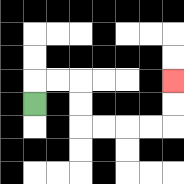{'start': '[1, 4]', 'end': '[7, 3]', 'path_directions': 'U,R,R,D,D,R,R,R,R,U,U', 'path_coordinates': '[[1, 4], [1, 3], [2, 3], [3, 3], [3, 4], [3, 5], [4, 5], [5, 5], [6, 5], [7, 5], [7, 4], [7, 3]]'}